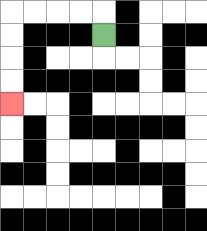{'start': '[4, 1]', 'end': '[0, 4]', 'path_directions': 'U,L,L,L,L,D,D,D,D', 'path_coordinates': '[[4, 1], [4, 0], [3, 0], [2, 0], [1, 0], [0, 0], [0, 1], [0, 2], [0, 3], [0, 4]]'}